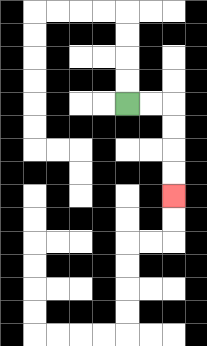{'start': '[5, 4]', 'end': '[7, 8]', 'path_directions': 'R,R,D,D,D,D', 'path_coordinates': '[[5, 4], [6, 4], [7, 4], [7, 5], [7, 6], [7, 7], [7, 8]]'}